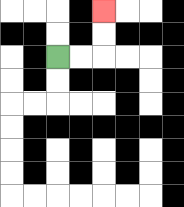{'start': '[2, 2]', 'end': '[4, 0]', 'path_directions': 'R,R,U,U', 'path_coordinates': '[[2, 2], [3, 2], [4, 2], [4, 1], [4, 0]]'}